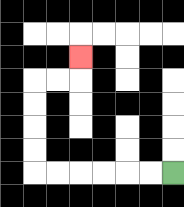{'start': '[7, 7]', 'end': '[3, 2]', 'path_directions': 'L,L,L,L,L,L,U,U,U,U,R,R,U', 'path_coordinates': '[[7, 7], [6, 7], [5, 7], [4, 7], [3, 7], [2, 7], [1, 7], [1, 6], [1, 5], [1, 4], [1, 3], [2, 3], [3, 3], [3, 2]]'}